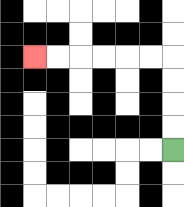{'start': '[7, 6]', 'end': '[1, 2]', 'path_directions': 'U,U,U,U,L,L,L,L,L,L', 'path_coordinates': '[[7, 6], [7, 5], [7, 4], [7, 3], [7, 2], [6, 2], [5, 2], [4, 2], [3, 2], [2, 2], [1, 2]]'}